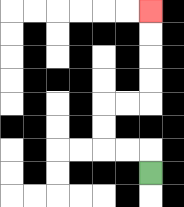{'start': '[6, 7]', 'end': '[6, 0]', 'path_directions': 'U,L,L,U,U,R,R,U,U,U,U', 'path_coordinates': '[[6, 7], [6, 6], [5, 6], [4, 6], [4, 5], [4, 4], [5, 4], [6, 4], [6, 3], [6, 2], [6, 1], [6, 0]]'}